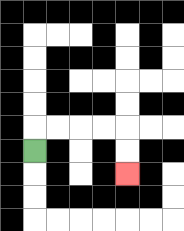{'start': '[1, 6]', 'end': '[5, 7]', 'path_directions': 'U,R,R,R,R,D,D', 'path_coordinates': '[[1, 6], [1, 5], [2, 5], [3, 5], [4, 5], [5, 5], [5, 6], [5, 7]]'}